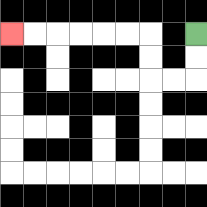{'start': '[8, 1]', 'end': '[0, 1]', 'path_directions': 'D,D,L,L,U,U,L,L,L,L,L,L', 'path_coordinates': '[[8, 1], [8, 2], [8, 3], [7, 3], [6, 3], [6, 2], [6, 1], [5, 1], [4, 1], [3, 1], [2, 1], [1, 1], [0, 1]]'}